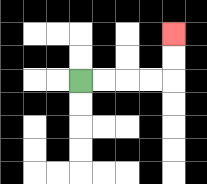{'start': '[3, 3]', 'end': '[7, 1]', 'path_directions': 'R,R,R,R,U,U', 'path_coordinates': '[[3, 3], [4, 3], [5, 3], [6, 3], [7, 3], [7, 2], [7, 1]]'}